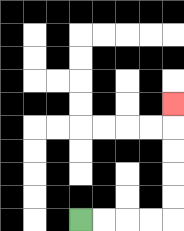{'start': '[3, 9]', 'end': '[7, 4]', 'path_directions': 'R,R,R,R,U,U,U,U,U', 'path_coordinates': '[[3, 9], [4, 9], [5, 9], [6, 9], [7, 9], [7, 8], [7, 7], [7, 6], [7, 5], [7, 4]]'}